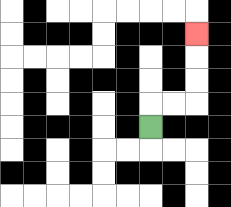{'start': '[6, 5]', 'end': '[8, 1]', 'path_directions': 'U,R,R,U,U,U', 'path_coordinates': '[[6, 5], [6, 4], [7, 4], [8, 4], [8, 3], [8, 2], [8, 1]]'}